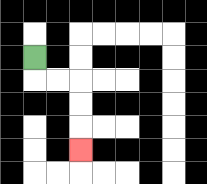{'start': '[1, 2]', 'end': '[3, 6]', 'path_directions': 'D,R,R,D,D,D', 'path_coordinates': '[[1, 2], [1, 3], [2, 3], [3, 3], [3, 4], [3, 5], [3, 6]]'}